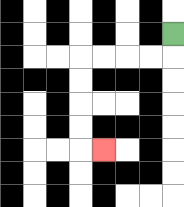{'start': '[7, 1]', 'end': '[4, 6]', 'path_directions': 'D,L,L,L,L,D,D,D,D,R', 'path_coordinates': '[[7, 1], [7, 2], [6, 2], [5, 2], [4, 2], [3, 2], [3, 3], [3, 4], [3, 5], [3, 6], [4, 6]]'}